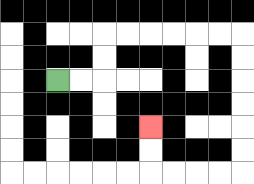{'start': '[2, 3]', 'end': '[6, 5]', 'path_directions': 'R,R,U,U,R,R,R,R,R,R,D,D,D,D,D,D,L,L,L,L,U,U', 'path_coordinates': '[[2, 3], [3, 3], [4, 3], [4, 2], [4, 1], [5, 1], [6, 1], [7, 1], [8, 1], [9, 1], [10, 1], [10, 2], [10, 3], [10, 4], [10, 5], [10, 6], [10, 7], [9, 7], [8, 7], [7, 7], [6, 7], [6, 6], [6, 5]]'}